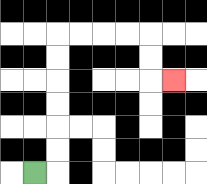{'start': '[1, 7]', 'end': '[7, 3]', 'path_directions': 'R,U,U,U,U,U,U,R,R,R,R,D,D,R', 'path_coordinates': '[[1, 7], [2, 7], [2, 6], [2, 5], [2, 4], [2, 3], [2, 2], [2, 1], [3, 1], [4, 1], [5, 1], [6, 1], [6, 2], [6, 3], [7, 3]]'}